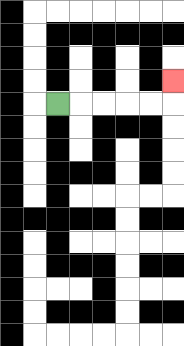{'start': '[2, 4]', 'end': '[7, 3]', 'path_directions': 'R,R,R,R,R,U', 'path_coordinates': '[[2, 4], [3, 4], [4, 4], [5, 4], [6, 4], [7, 4], [7, 3]]'}